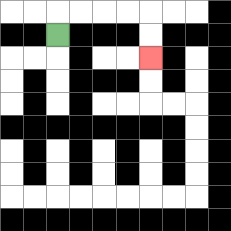{'start': '[2, 1]', 'end': '[6, 2]', 'path_directions': 'U,R,R,R,R,D,D', 'path_coordinates': '[[2, 1], [2, 0], [3, 0], [4, 0], [5, 0], [6, 0], [6, 1], [6, 2]]'}